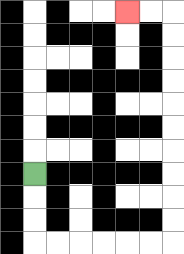{'start': '[1, 7]', 'end': '[5, 0]', 'path_directions': 'D,D,D,R,R,R,R,R,R,U,U,U,U,U,U,U,U,U,U,L,L', 'path_coordinates': '[[1, 7], [1, 8], [1, 9], [1, 10], [2, 10], [3, 10], [4, 10], [5, 10], [6, 10], [7, 10], [7, 9], [7, 8], [7, 7], [7, 6], [7, 5], [7, 4], [7, 3], [7, 2], [7, 1], [7, 0], [6, 0], [5, 0]]'}